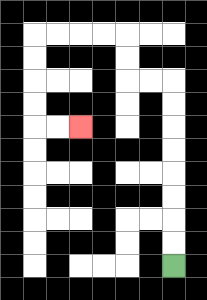{'start': '[7, 11]', 'end': '[3, 5]', 'path_directions': 'U,U,U,U,U,U,U,U,L,L,U,U,L,L,L,L,D,D,D,D,R,R', 'path_coordinates': '[[7, 11], [7, 10], [7, 9], [7, 8], [7, 7], [7, 6], [7, 5], [7, 4], [7, 3], [6, 3], [5, 3], [5, 2], [5, 1], [4, 1], [3, 1], [2, 1], [1, 1], [1, 2], [1, 3], [1, 4], [1, 5], [2, 5], [3, 5]]'}